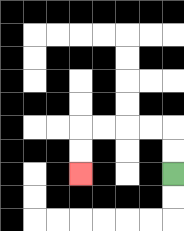{'start': '[7, 7]', 'end': '[3, 7]', 'path_directions': 'U,U,L,L,L,L,D,D', 'path_coordinates': '[[7, 7], [7, 6], [7, 5], [6, 5], [5, 5], [4, 5], [3, 5], [3, 6], [3, 7]]'}